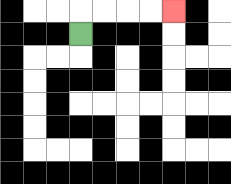{'start': '[3, 1]', 'end': '[7, 0]', 'path_directions': 'U,R,R,R,R', 'path_coordinates': '[[3, 1], [3, 0], [4, 0], [5, 0], [6, 0], [7, 0]]'}